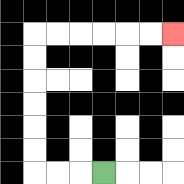{'start': '[4, 7]', 'end': '[7, 1]', 'path_directions': 'L,L,L,U,U,U,U,U,U,R,R,R,R,R,R', 'path_coordinates': '[[4, 7], [3, 7], [2, 7], [1, 7], [1, 6], [1, 5], [1, 4], [1, 3], [1, 2], [1, 1], [2, 1], [3, 1], [4, 1], [5, 1], [6, 1], [7, 1]]'}